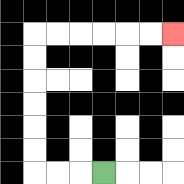{'start': '[4, 7]', 'end': '[7, 1]', 'path_directions': 'L,L,L,U,U,U,U,U,U,R,R,R,R,R,R', 'path_coordinates': '[[4, 7], [3, 7], [2, 7], [1, 7], [1, 6], [1, 5], [1, 4], [1, 3], [1, 2], [1, 1], [2, 1], [3, 1], [4, 1], [5, 1], [6, 1], [7, 1]]'}